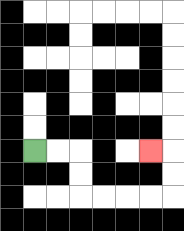{'start': '[1, 6]', 'end': '[6, 6]', 'path_directions': 'R,R,D,D,R,R,R,R,U,U,L', 'path_coordinates': '[[1, 6], [2, 6], [3, 6], [3, 7], [3, 8], [4, 8], [5, 8], [6, 8], [7, 8], [7, 7], [7, 6], [6, 6]]'}